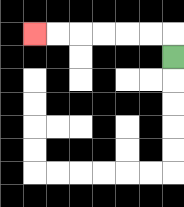{'start': '[7, 2]', 'end': '[1, 1]', 'path_directions': 'U,L,L,L,L,L,L', 'path_coordinates': '[[7, 2], [7, 1], [6, 1], [5, 1], [4, 1], [3, 1], [2, 1], [1, 1]]'}